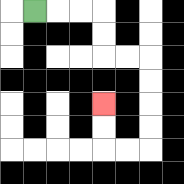{'start': '[1, 0]', 'end': '[4, 4]', 'path_directions': 'R,R,R,D,D,R,R,D,D,D,D,L,L,U,U', 'path_coordinates': '[[1, 0], [2, 0], [3, 0], [4, 0], [4, 1], [4, 2], [5, 2], [6, 2], [6, 3], [6, 4], [6, 5], [6, 6], [5, 6], [4, 6], [4, 5], [4, 4]]'}